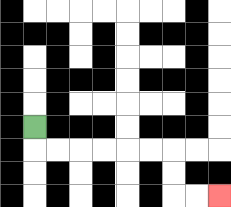{'start': '[1, 5]', 'end': '[9, 8]', 'path_directions': 'D,R,R,R,R,R,R,D,D,R,R', 'path_coordinates': '[[1, 5], [1, 6], [2, 6], [3, 6], [4, 6], [5, 6], [6, 6], [7, 6], [7, 7], [7, 8], [8, 8], [9, 8]]'}